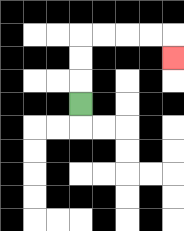{'start': '[3, 4]', 'end': '[7, 2]', 'path_directions': 'U,U,U,R,R,R,R,D', 'path_coordinates': '[[3, 4], [3, 3], [3, 2], [3, 1], [4, 1], [5, 1], [6, 1], [7, 1], [7, 2]]'}